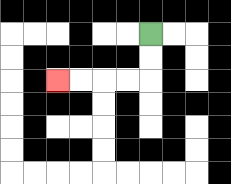{'start': '[6, 1]', 'end': '[2, 3]', 'path_directions': 'D,D,L,L,L,L', 'path_coordinates': '[[6, 1], [6, 2], [6, 3], [5, 3], [4, 3], [3, 3], [2, 3]]'}